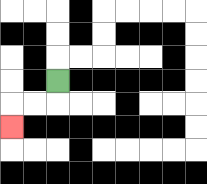{'start': '[2, 3]', 'end': '[0, 5]', 'path_directions': 'D,L,L,D', 'path_coordinates': '[[2, 3], [2, 4], [1, 4], [0, 4], [0, 5]]'}